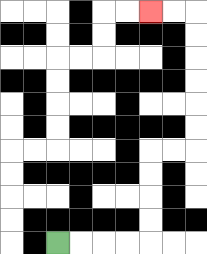{'start': '[2, 10]', 'end': '[6, 0]', 'path_directions': 'R,R,R,R,U,U,U,U,R,R,U,U,U,U,U,U,L,L', 'path_coordinates': '[[2, 10], [3, 10], [4, 10], [5, 10], [6, 10], [6, 9], [6, 8], [6, 7], [6, 6], [7, 6], [8, 6], [8, 5], [8, 4], [8, 3], [8, 2], [8, 1], [8, 0], [7, 0], [6, 0]]'}